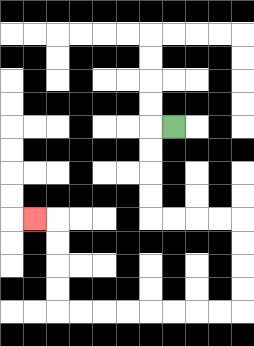{'start': '[7, 5]', 'end': '[1, 9]', 'path_directions': 'L,D,D,D,D,R,R,R,R,D,D,D,D,L,L,L,L,L,L,L,L,U,U,U,U,L', 'path_coordinates': '[[7, 5], [6, 5], [6, 6], [6, 7], [6, 8], [6, 9], [7, 9], [8, 9], [9, 9], [10, 9], [10, 10], [10, 11], [10, 12], [10, 13], [9, 13], [8, 13], [7, 13], [6, 13], [5, 13], [4, 13], [3, 13], [2, 13], [2, 12], [2, 11], [2, 10], [2, 9], [1, 9]]'}